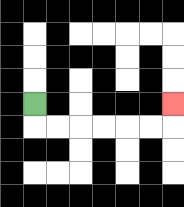{'start': '[1, 4]', 'end': '[7, 4]', 'path_directions': 'D,R,R,R,R,R,R,U', 'path_coordinates': '[[1, 4], [1, 5], [2, 5], [3, 5], [4, 5], [5, 5], [6, 5], [7, 5], [7, 4]]'}